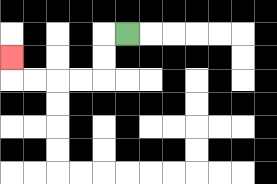{'start': '[5, 1]', 'end': '[0, 2]', 'path_directions': 'L,D,D,L,L,L,L,U', 'path_coordinates': '[[5, 1], [4, 1], [4, 2], [4, 3], [3, 3], [2, 3], [1, 3], [0, 3], [0, 2]]'}